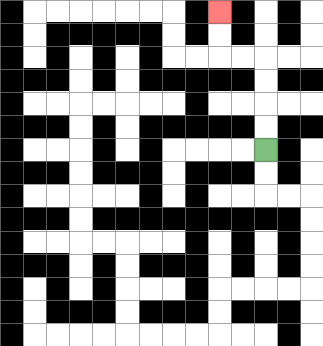{'start': '[11, 6]', 'end': '[9, 0]', 'path_directions': 'U,U,U,U,L,L,U,U', 'path_coordinates': '[[11, 6], [11, 5], [11, 4], [11, 3], [11, 2], [10, 2], [9, 2], [9, 1], [9, 0]]'}